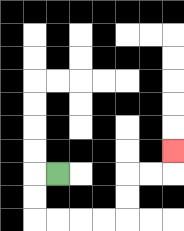{'start': '[2, 7]', 'end': '[7, 6]', 'path_directions': 'L,D,D,R,R,R,R,U,U,R,R,U', 'path_coordinates': '[[2, 7], [1, 7], [1, 8], [1, 9], [2, 9], [3, 9], [4, 9], [5, 9], [5, 8], [5, 7], [6, 7], [7, 7], [7, 6]]'}